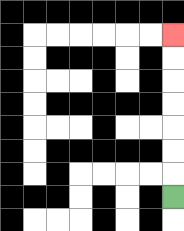{'start': '[7, 8]', 'end': '[7, 1]', 'path_directions': 'U,U,U,U,U,U,U', 'path_coordinates': '[[7, 8], [7, 7], [7, 6], [7, 5], [7, 4], [7, 3], [7, 2], [7, 1]]'}